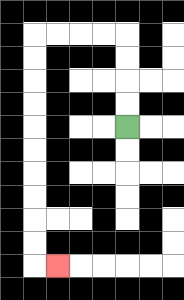{'start': '[5, 5]', 'end': '[2, 11]', 'path_directions': 'U,U,U,U,L,L,L,L,D,D,D,D,D,D,D,D,D,D,R', 'path_coordinates': '[[5, 5], [5, 4], [5, 3], [5, 2], [5, 1], [4, 1], [3, 1], [2, 1], [1, 1], [1, 2], [1, 3], [1, 4], [1, 5], [1, 6], [1, 7], [1, 8], [1, 9], [1, 10], [1, 11], [2, 11]]'}